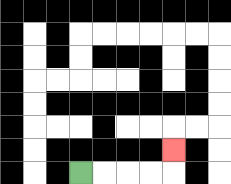{'start': '[3, 7]', 'end': '[7, 6]', 'path_directions': 'R,R,R,R,U', 'path_coordinates': '[[3, 7], [4, 7], [5, 7], [6, 7], [7, 7], [7, 6]]'}